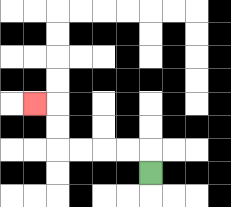{'start': '[6, 7]', 'end': '[1, 4]', 'path_directions': 'U,L,L,L,L,U,U,L', 'path_coordinates': '[[6, 7], [6, 6], [5, 6], [4, 6], [3, 6], [2, 6], [2, 5], [2, 4], [1, 4]]'}